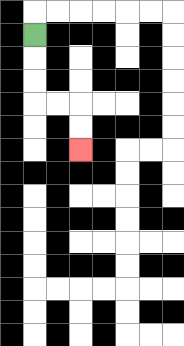{'start': '[1, 1]', 'end': '[3, 6]', 'path_directions': 'D,D,D,R,R,D,D', 'path_coordinates': '[[1, 1], [1, 2], [1, 3], [1, 4], [2, 4], [3, 4], [3, 5], [3, 6]]'}